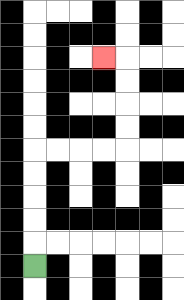{'start': '[1, 11]', 'end': '[4, 2]', 'path_directions': 'U,U,U,U,U,R,R,R,R,U,U,U,U,L', 'path_coordinates': '[[1, 11], [1, 10], [1, 9], [1, 8], [1, 7], [1, 6], [2, 6], [3, 6], [4, 6], [5, 6], [5, 5], [5, 4], [5, 3], [5, 2], [4, 2]]'}